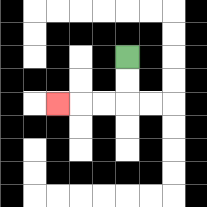{'start': '[5, 2]', 'end': '[2, 4]', 'path_directions': 'D,D,L,L,L', 'path_coordinates': '[[5, 2], [5, 3], [5, 4], [4, 4], [3, 4], [2, 4]]'}